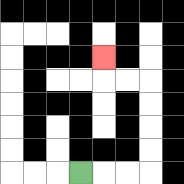{'start': '[3, 7]', 'end': '[4, 2]', 'path_directions': 'R,R,R,U,U,U,U,L,L,U', 'path_coordinates': '[[3, 7], [4, 7], [5, 7], [6, 7], [6, 6], [6, 5], [6, 4], [6, 3], [5, 3], [4, 3], [4, 2]]'}